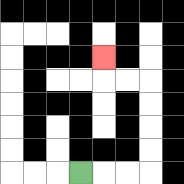{'start': '[3, 7]', 'end': '[4, 2]', 'path_directions': 'R,R,R,U,U,U,U,L,L,U', 'path_coordinates': '[[3, 7], [4, 7], [5, 7], [6, 7], [6, 6], [6, 5], [6, 4], [6, 3], [5, 3], [4, 3], [4, 2]]'}